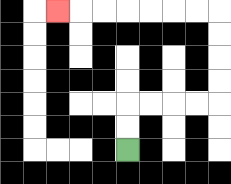{'start': '[5, 6]', 'end': '[2, 0]', 'path_directions': 'U,U,R,R,R,R,U,U,U,U,L,L,L,L,L,L,L', 'path_coordinates': '[[5, 6], [5, 5], [5, 4], [6, 4], [7, 4], [8, 4], [9, 4], [9, 3], [9, 2], [9, 1], [9, 0], [8, 0], [7, 0], [6, 0], [5, 0], [4, 0], [3, 0], [2, 0]]'}